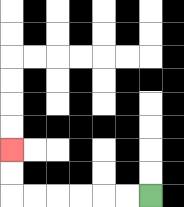{'start': '[6, 8]', 'end': '[0, 6]', 'path_directions': 'L,L,L,L,L,L,U,U', 'path_coordinates': '[[6, 8], [5, 8], [4, 8], [3, 8], [2, 8], [1, 8], [0, 8], [0, 7], [0, 6]]'}